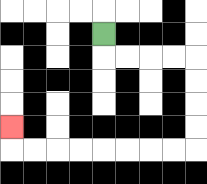{'start': '[4, 1]', 'end': '[0, 5]', 'path_directions': 'D,R,R,R,R,D,D,D,D,L,L,L,L,L,L,L,L,U', 'path_coordinates': '[[4, 1], [4, 2], [5, 2], [6, 2], [7, 2], [8, 2], [8, 3], [8, 4], [8, 5], [8, 6], [7, 6], [6, 6], [5, 6], [4, 6], [3, 6], [2, 6], [1, 6], [0, 6], [0, 5]]'}